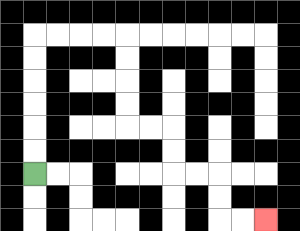{'start': '[1, 7]', 'end': '[11, 9]', 'path_directions': 'U,U,U,U,U,U,R,R,R,R,D,D,D,D,R,R,D,D,R,R,D,D,R,R', 'path_coordinates': '[[1, 7], [1, 6], [1, 5], [1, 4], [1, 3], [1, 2], [1, 1], [2, 1], [3, 1], [4, 1], [5, 1], [5, 2], [5, 3], [5, 4], [5, 5], [6, 5], [7, 5], [7, 6], [7, 7], [8, 7], [9, 7], [9, 8], [9, 9], [10, 9], [11, 9]]'}